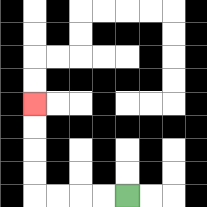{'start': '[5, 8]', 'end': '[1, 4]', 'path_directions': 'L,L,L,L,U,U,U,U', 'path_coordinates': '[[5, 8], [4, 8], [3, 8], [2, 8], [1, 8], [1, 7], [1, 6], [1, 5], [1, 4]]'}